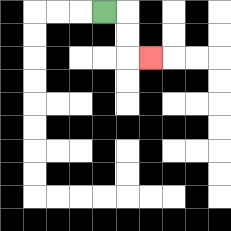{'start': '[4, 0]', 'end': '[6, 2]', 'path_directions': 'R,D,D,R', 'path_coordinates': '[[4, 0], [5, 0], [5, 1], [5, 2], [6, 2]]'}